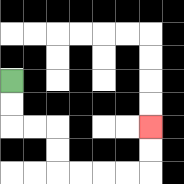{'start': '[0, 3]', 'end': '[6, 5]', 'path_directions': 'D,D,R,R,D,D,R,R,R,R,U,U', 'path_coordinates': '[[0, 3], [0, 4], [0, 5], [1, 5], [2, 5], [2, 6], [2, 7], [3, 7], [4, 7], [5, 7], [6, 7], [6, 6], [6, 5]]'}